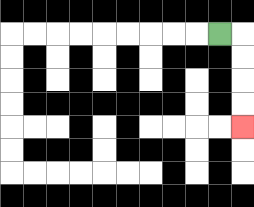{'start': '[9, 1]', 'end': '[10, 5]', 'path_directions': 'R,D,D,D,D', 'path_coordinates': '[[9, 1], [10, 1], [10, 2], [10, 3], [10, 4], [10, 5]]'}